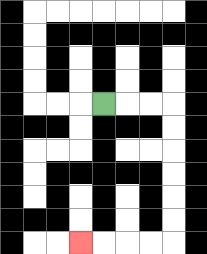{'start': '[4, 4]', 'end': '[3, 10]', 'path_directions': 'R,R,R,D,D,D,D,D,D,L,L,L,L', 'path_coordinates': '[[4, 4], [5, 4], [6, 4], [7, 4], [7, 5], [7, 6], [7, 7], [7, 8], [7, 9], [7, 10], [6, 10], [5, 10], [4, 10], [3, 10]]'}